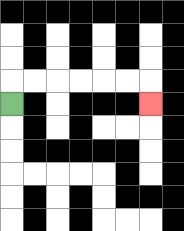{'start': '[0, 4]', 'end': '[6, 4]', 'path_directions': 'U,R,R,R,R,R,R,D', 'path_coordinates': '[[0, 4], [0, 3], [1, 3], [2, 3], [3, 3], [4, 3], [5, 3], [6, 3], [6, 4]]'}